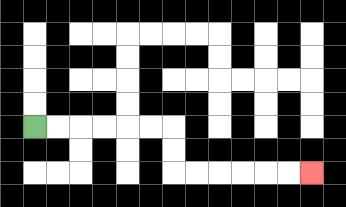{'start': '[1, 5]', 'end': '[13, 7]', 'path_directions': 'R,R,R,R,R,R,D,D,R,R,R,R,R,R', 'path_coordinates': '[[1, 5], [2, 5], [3, 5], [4, 5], [5, 5], [6, 5], [7, 5], [7, 6], [7, 7], [8, 7], [9, 7], [10, 7], [11, 7], [12, 7], [13, 7]]'}